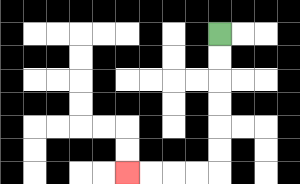{'start': '[9, 1]', 'end': '[5, 7]', 'path_directions': 'D,D,D,D,D,D,L,L,L,L', 'path_coordinates': '[[9, 1], [9, 2], [9, 3], [9, 4], [9, 5], [9, 6], [9, 7], [8, 7], [7, 7], [6, 7], [5, 7]]'}